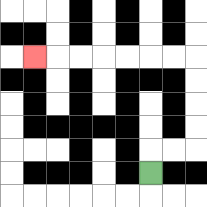{'start': '[6, 7]', 'end': '[1, 2]', 'path_directions': 'U,R,R,U,U,U,U,L,L,L,L,L,L,L', 'path_coordinates': '[[6, 7], [6, 6], [7, 6], [8, 6], [8, 5], [8, 4], [8, 3], [8, 2], [7, 2], [6, 2], [5, 2], [4, 2], [3, 2], [2, 2], [1, 2]]'}